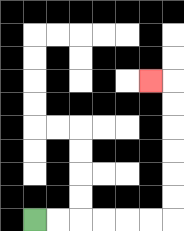{'start': '[1, 9]', 'end': '[6, 3]', 'path_directions': 'R,R,R,R,R,R,U,U,U,U,U,U,L', 'path_coordinates': '[[1, 9], [2, 9], [3, 9], [4, 9], [5, 9], [6, 9], [7, 9], [7, 8], [7, 7], [7, 6], [7, 5], [7, 4], [7, 3], [6, 3]]'}